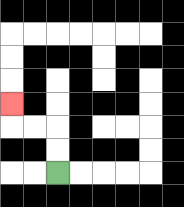{'start': '[2, 7]', 'end': '[0, 4]', 'path_directions': 'U,U,L,L,U', 'path_coordinates': '[[2, 7], [2, 6], [2, 5], [1, 5], [0, 5], [0, 4]]'}